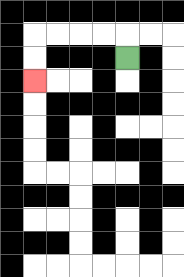{'start': '[5, 2]', 'end': '[1, 3]', 'path_directions': 'U,L,L,L,L,D,D', 'path_coordinates': '[[5, 2], [5, 1], [4, 1], [3, 1], [2, 1], [1, 1], [1, 2], [1, 3]]'}